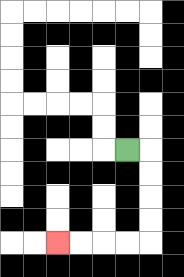{'start': '[5, 6]', 'end': '[2, 10]', 'path_directions': 'R,D,D,D,D,L,L,L,L', 'path_coordinates': '[[5, 6], [6, 6], [6, 7], [6, 8], [6, 9], [6, 10], [5, 10], [4, 10], [3, 10], [2, 10]]'}